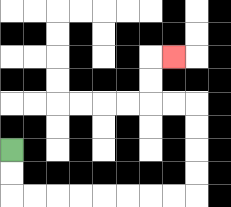{'start': '[0, 6]', 'end': '[7, 2]', 'path_directions': 'D,D,R,R,R,R,R,R,R,R,U,U,U,U,L,L,U,U,R', 'path_coordinates': '[[0, 6], [0, 7], [0, 8], [1, 8], [2, 8], [3, 8], [4, 8], [5, 8], [6, 8], [7, 8], [8, 8], [8, 7], [8, 6], [8, 5], [8, 4], [7, 4], [6, 4], [6, 3], [6, 2], [7, 2]]'}